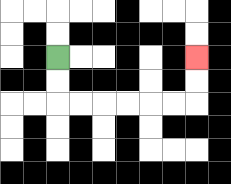{'start': '[2, 2]', 'end': '[8, 2]', 'path_directions': 'D,D,R,R,R,R,R,R,U,U', 'path_coordinates': '[[2, 2], [2, 3], [2, 4], [3, 4], [4, 4], [5, 4], [6, 4], [7, 4], [8, 4], [8, 3], [8, 2]]'}